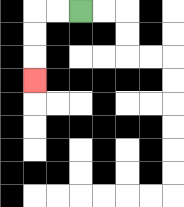{'start': '[3, 0]', 'end': '[1, 3]', 'path_directions': 'L,L,D,D,D', 'path_coordinates': '[[3, 0], [2, 0], [1, 0], [1, 1], [1, 2], [1, 3]]'}